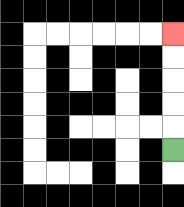{'start': '[7, 6]', 'end': '[7, 1]', 'path_directions': 'U,U,U,U,U', 'path_coordinates': '[[7, 6], [7, 5], [7, 4], [7, 3], [7, 2], [7, 1]]'}